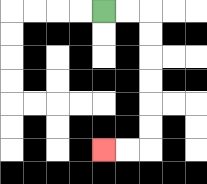{'start': '[4, 0]', 'end': '[4, 6]', 'path_directions': 'R,R,D,D,D,D,D,D,L,L', 'path_coordinates': '[[4, 0], [5, 0], [6, 0], [6, 1], [6, 2], [6, 3], [6, 4], [6, 5], [6, 6], [5, 6], [4, 6]]'}